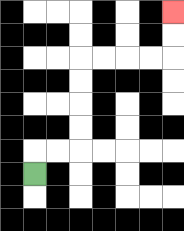{'start': '[1, 7]', 'end': '[7, 0]', 'path_directions': 'U,R,R,U,U,U,U,R,R,R,R,U,U', 'path_coordinates': '[[1, 7], [1, 6], [2, 6], [3, 6], [3, 5], [3, 4], [3, 3], [3, 2], [4, 2], [5, 2], [6, 2], [7, 2], [7, 1], [7, 0]]'}